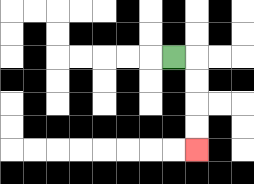{'start': '[7, 2]', 'end': '[8, 6]', 'path_directions': 'R,D,D,D,D', 'path_coordinates': '[[7, 2], [8, 2], [8, 3], [8, 4], [8, 5], [8, 6]]'}